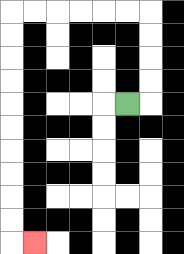{'start': '[5, 4]', 'end': '[1, 10]', 'path_directions': 'R,U,U,U,U,L,L,L,L,L,L,D,D,D,D,D,D,D,D,D,D,R', 'path_coordinates': '[[5, 4], [6, 4], [6, 3], [6, 2], [6, 1], [6, 0], [5, 0], [4, 0], [3, 0], [2, 0], [1, 0], [0, 0], [0, 1], [0, 2], [0, 3], [0, 4], [0, 5], [0, 6], [0, 7], [0, 8], [0, 9], [0, 10], [1, 10]]'}